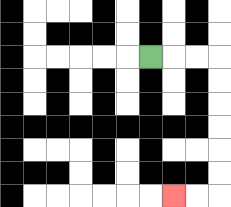{'start': '[6, 2]', 'end': '[7, 8]', 'path_directions': 'R,R,R,D,D,D,D,D,D,L,L', 'path_coordinates': '[[6, 2], [7, 2], [8, 2], [9, 2], [9, 3], [9, 4], [9, 5], [9, 6], [9, 7], [9, 8], [8, 8], [7, 8]]'}